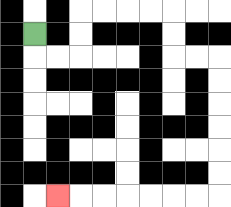{'start': '[1, 1]', 'end': '[2, 8]', 'path_directions': 'D,R,R,U,U,R,R,R,R,D,D,R,R,D,D,D,D,D,D,L,L,L,L,L,L,L', 'path_coordinates': '[[1, 1], [1, 2], [2, 2], [3, 2], [3, 1], [3, 0], [4, 0], [5, 0], [6, 0], [7, 0], [7, 1], [7, 2], [8, 2], [9, 2], [9, 3], [9, 4], [9, 5], [9, 6], [9, 7], [9, 8], [8, 8], [7, 8], [6, 8], [5, 8], [4, 8], [3, 8], [2, 8]]'}